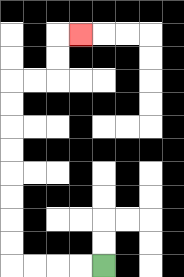{'start': '[4, 11]', 'end': '[3, 1]', 'path_directions': 'L,L,L,L,U,U,U,U,U,U,U,U,R,R,U,U,R', 'path_coordinates': '[[4, 11], [3, 11], [2, 11], [1, 11], [0, 11], [0, 10], [0, 9], [0, 8], [0, 7], [0, 6], [0, 5], [0, 4], [0, 3], [1, 3], [2, 3], [2, 2], [2, 1], [3, 1]]'}